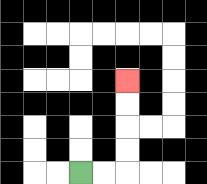{'start': '[3, 7]', 'end': '[5, 3]', 'path_directions': 'R,R,U,U,U,U', 'path_coordinates': '[[3, 7], [4, 7], [5, 7], [5, 6], [5, 5], [5, 4], [5, 3]]'}